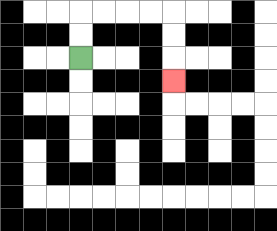{'start': '[3, 2]', 'end': '[7, 3]', 'path_directions': 'U,U,R,R,R,R,D,D,D', 'path_coordinates': '[[3, 2], [3, 1], [3, 0], [4, 0], [5, 0], [6, 0], [7, 0], [7, 1], [7, 2], [7, 3]]'}